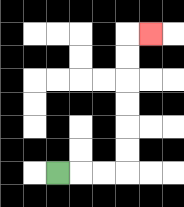{'start': '[2, 7]', 'end': '[6, 1]', 'path_directions': 'R,R,R,U,U,U,U,U,U,R', 'path_coordinates': '[[2, 7], [3, 7], [4, 7], [5, 7], [5, 6], [5, 5], [5, 4], [5, 3], [5, 2], [5, 1], [6, 1]]'}